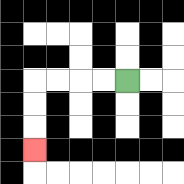{'start': '[5, 3]', 'end': '[1, 6]', 'path_directions': 'L,L,L,L,D,D,D', 'path_coordinates': '[[5, 3], [4, 3], [3, 3], [2, 3], [1, 3], [1, 4], [1, 5], [1, 6]]'}